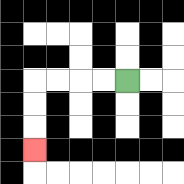{'start': '[5, 3]', 'end': '[1, 6]', 'path_directions': 'L,L,L,L,D,D,D', 'path_coordinates': '[[5, 3], [4, 3], [3, 3], [2, 3], [1, 3], [1, 4], [1, 5], [1, 6]]'}